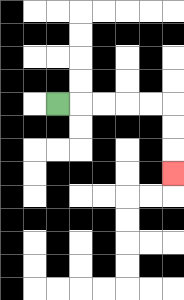{'start': '[2, 4]', 'end': '[7, 7]', 'path_directions': 'R,R,R,R,R,D,D,D', 'path_coordinates': '[[2, 4], [3, 4], [4, 4], [5, 4], [6, 4], [7, 4], [7, 5], [7, 6], [7, 7]]'}